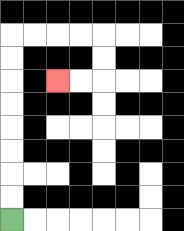{'start': '[0, 9]', 'end': '[2, 3]', 'path_directions': 'U,U,U,U,U,U,U,U,R,R,R,R,D,D,L,L', 'path_coordinates': '[[0, 9], [0, 8], [0, 7], [0, 6], [0, 5], [0, 4], [0, 3], [0, 2], [0, 1], [1, 1], [2, 1], [3, 1], [4, 1], [4, 2], [4, 3], [3, 3], [2, 3]]'}